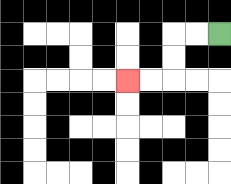{'start': '[9, 1]', 'end': '[5, 3]', 'path_directions': 'L,L,D,D,L,L', 'path_coordinates': '[[9, 1], [8, 1], [7, 1], [7, 2], [7, 3], [6, 3], [5, 3]]'}